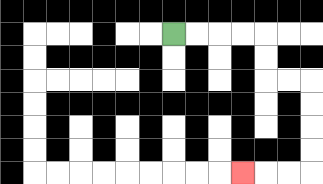{'start': '[7, 1]', 'end': '[10, 7]', 'path_directions': 'R,R,R,R,D,D,R,R,D,D,D,D,L,L,L', 'path_coordinates': '[[7, 1], [8, 1], [9, 1], [10, 1], [11, 1], [11, 2], [11, 3], [12, 3], [13, 3], [13, 4], [13, 5], [13, 6], [13, 7], [12, 7], [11, 7], [10, 7]]'}